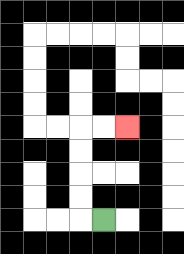{'start': '[4, 9]', 'end': '[5, 5]', 'path_directions': 'L,U,U,U,U,R,R', 'path_coordinates': '[[4, 9], [3, 9], [3, 8], [3, 7], [3, 6], [3, 5], [4, 5], [5, 5]]'}